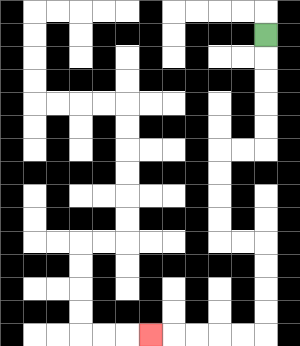{'start': '[11, 1]', 'end': '[6, 14]', 'path_directions': 'D,D,D,D,D,L,L,D,D,D,D,R,R,D,D,D,D,L,L,L,L,L', 'path_coordinates': '[[11, 1], [11, 2], [11, 3], [11, 4], [11, 5], [11, 6], [10, 6], [9, 6], [9, 7], [9, 8], [9, 9], [9, 10], [10, 10], [11, 10], [11, 11], [11, 12], [11, 13], [11, 14], [10, 14], [9, 14], [8, 14], [7, 14], [6, 14]]'}